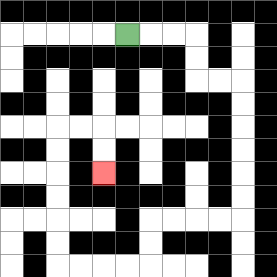{'start': '[5, 1]', 'end': '[4, 7]', 'path_directions': 'R,R,R,D,D,R,R,D,D,D,D,D,D,L,L,L,L,D,D,L,L,L,L,U,U,U,U,U,U,R,R,D,D', 'path_coordinates': '[[5, 1], [6, 1], [7, 1], [8, 1], [8, 2], [8, 3], [9, 3], [10, 3], [10, 4], [10, 5], [10, 6], [10, 7], [10, 8], [10, 9], [9, 9], [8, 9], [7, 9], [6, 9], [6, 10], [6, 11], [5, 11], [4, 11], [3, 11], [2, 11], [2, 10], [2, 9], [2, 8], [2, 7], [2, 6], [2, 5], [3, 5], [4, 5], [4, 6], [4, 7]]'}